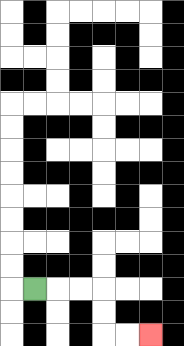{'start': '[1, 12]', 'end': '[6, 14]', 'path_directions': 'R,R,R,D,D,R,R', 'path_coordinates': '[[1, 12], [2, 12], [3, 12], [4, 12], [4, 13], [4, 14], [5, 14], [6, 14]]'}